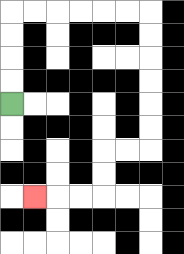{'start': '[0, 4]', 'end': '[1, 8]', 'path_directions': 'U,U,U,U,R,R,R,R,R,R,D,D,D,D,D,D,L,L,D,D,L,L,L', 'path_coordinates': '[[0, 4], [0, 3], [0, 2], [0, 1], [0, 0], [1, 0], [2, 0], [3, 0], [4, 0], [5, 0], [6, 0], [6, 1], [6, 2], [6, 3], [6, 4], [6, 5], [6, 6], [5, 6], [4, 6], [4, 7], [4, 8], [3, 8], [2, 8], [1, 8]]'}